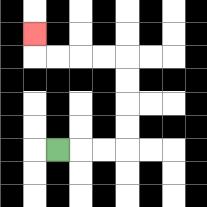{'start': '[2, 6]', 'end': '[1, 1]', 'path_directions': 'R,R,R,U,U,U,U,L,L,L,L,U', 'path_coordinates': '[[2, 6], [3, 6], [4, 6], [5, 6], [5, 5], [5, 4], [5, 3], [5, 2], [4, 2], [3, 2], [2, 2], [1, 2], [1, 1]]'}